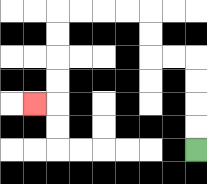{'start': '[8, 6]', 'end': '[1, 4]', 'path_directions': 'U,U,U,U,L,L,U,U,L,L,L,L,D,D,D,D,L', 'path_coordinates': '[[8, 6], [8, 5], [8, 4], [8, 3], [8, 2], [7, 2], [6, 2], [6, 1], [6, 0], [5, 0], [4, 0], [3, 0], [2, 0], [2, 1], [2, 2], [2, 3], [2, 4], [1, 4]]'}